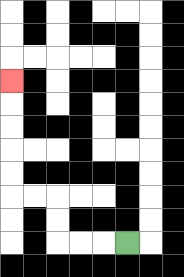{'start': '[5, 10]', 'end': '[0, 3]', 'path_directions': 'L,L,L,U,U,L,L,U,U,U,U,U', 'path_coordinates': '[[5, 10], [4, 10], [3, 10], [2, 10], [2, 9], [2, 8], [1, 8], [0, 8], [0, 7], [0, 6], [0, 5], [0, 4], [0, 3]]'}